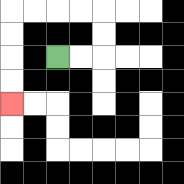{'start': '[2, 2]', 'end': '[0, 4]', 'path_directions': 'R,R,U,U,L,L,L,L,D,D,D,D', 'path_coordinates': '[[2, 2], [3, 2], [4, 2], [4, 1], [4, 0], [3, 0], [2, 0], [1, 0], [0, 0], [0, 1], [0, 2], [0, 3], [0, 4]]'}